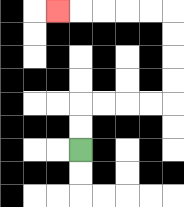{'start': '[3, 6]', 'end': '[2, 0]', 'path_directions': 'U,U,R,R,R,R,U,U,U,U,L,L,L,L,L', 'path_coordinates': '[[3, 6], [3, 5], [3, 4], [4, 4], [5, 4], [6, 4], [7, 4], [7, 3], [7, 2], [7, 1], [7, 0], [6, 0], [5, 0], [4, 0], [3, 0], [2, 0]]'}